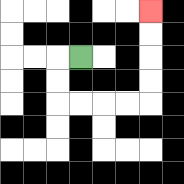{'start': '[3, 2]', 'end': '[6, 0]', 'path_directions': 'L,D,D,R,R,R,R,U,U,U,U', 'path_coordinates': '[[3, 2], [2, 2], [2, 3], [2, 4], [3, 4], [4, 4], [5, 4], [6, 4], [6, 3], [6, 2], [6, 1], [6, 0]]'}